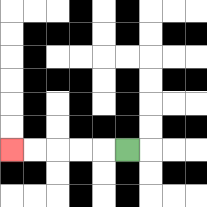{'start': '[5, 6]', 'end': '[0, 6]', 'path_directions': 'L,L,L,L,L', 'path_coordinates': '[[5, 6], [4, 6], [3, 6], [2, 6], [1, 6], [0, 6]]'}